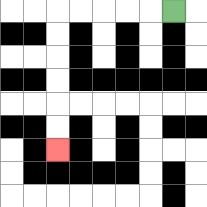{'start': '[7, 0]', 'end': '[2, 6]', 'path_directions': 'L,L,L,L,L,D,D,D,D,D,D', 'path_coordinates': '[[7, 0], [6, 0], [5, 0], [4, 0], [3, 0], [2, 0], [2, 1], [2, 2], [2, 3], [2, 4], [2, 5], [2, 6]]'}